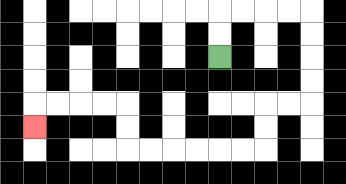{'start': '[9, 2]', 'end': '[1, 5]', 'path_directions': 'U,U,R,R,R,R,D,D,D,D,L,L,D,D,L,L,L,L,L,L,U,U,L,L,L,L,D', 'path_coordinates': '[[9, 2], [9, 1], [9, 0], [10, 0], [11, 0], [12, 0], [13, 0], [13, 1], [13, 2], [13, 3], [13, 4], [12, 4], [11, 4], [11, 5], [11, 6], [10, 6], [9, 6], [8, 6], [7, 6], [6, 6], [5, 6], [5, 5], [5, 4], [4, 4], [3, 4], [2, 4], [1, 4], [1, 5]]'}